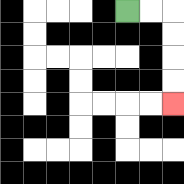{'start': '[5, 0]', 'end': '[7, 4]', 'path_directions': 'R,R,D,D,D,D', 'path_coordinates': '[[5, 0], [6, 0], [7, 0], [7, 1], [7, 2], [7, 3], [7, 4]]'}